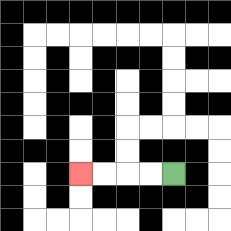{'start': '[7, 7]', 'end': '[3, 7]', 'path_directions': 'L,L,L,L', 'path_coordinates': '[[7, 7], [6, 7], [5, 7], [4, 7], [3, 7]]'}